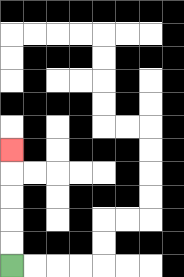{'start': '[0, 11]', 'end': '[0, 6]', 'path_directions': 'U,U,U,U,U', 'path_coordinates': '[[0, 11], [0, 10], [0, 9], [0, 8], [0, 7], [0, 6]]'}